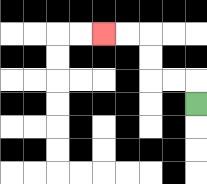{'start': '[8, 4]', 'end': '[4, 1]', 'path_directions': 'U,L,L,U,U,L,L', 'path_coordinates': '[[8, 4], [8, 3], [7, 3], [6, 3], [6, 2], [6, 1], [5, 1], [4, 1]]'}